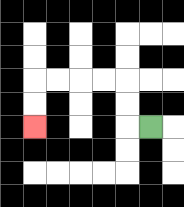{'start': '[6, 5]', 'end': '[1, 5]', 'path_directions': 'L,U,U,L,L,L,L,D,D', 'path_coordinates': '[[6, 5], [5, 5], [5, 4], [5, 3], [4, 3], [3, 3], [2, 3], [1, 3], [1, 4], [1, 5]]'}